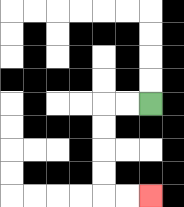{'start': '[6, 4]', 'end': '[6, 8]', 'path_directions': 'L,L,D,D,D,D,R,R', 'path_coordinates': '[[6, 4], [5, 4], [4, 4], [4, 5], [4, 6], [4, 7], [4, 8], [5, 8], [6, 8]]'}